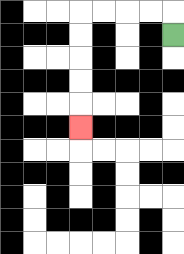{'start': '[7, 1]', 'end': '[3, 5]', 'path_directions': 'U,L,L,L,L,D,D,D,D,D', 'path_coordinates': '[[7, 1], [7, 0], [6, 0], [5, 0], [4, 0], [3, 0], [3, 1], [3, 2], [3, 3], [3, 4], [3, 5]]'}